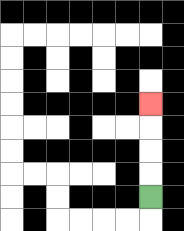{'start': '[6, 8]', 'end': '[6, 4]', 'path_directions': 'U,U,U,U', 'path_coordinates': '[[6, 8], [6, 7], [6, 6], [6, 5], [6, 4]]'}